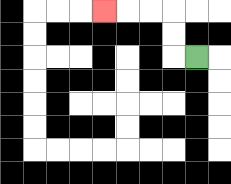{'start': '[8, 2]', 'end': '[4, 0]', 'path_directions': 'L,U,U,L,L,L', 'path_coordinates': '[[8, 2], [7, 2], [7, 1], [7, 0], [6, 0], [5, 0], [4, 0]]'}